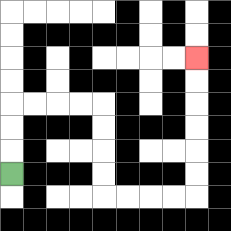{'start': '[0, 7]', 'end': '[8, 2]', 'path_directions': 'U,U,U,R,R,R,R,D,D,D,D,R,R,R,R,U,U,U,U,U,U', 'path_coordinates': '[[0, 7], [0, 6], [0, 5], [0, 4], [1, 4], [2, 4], [3, 4], [4, 4], [4, 5], [4, 6], [4, 7], [4, 8], [5, 8], [6, 8], [7, 8], [8, 8], [8, 7], [8, 6], [8, 5], [8, 4], [8, 3], [8, 2]]'}